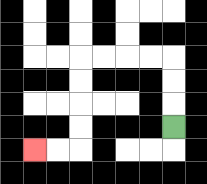{'start': '[7, 5]', 'end': '[1, 6]', 'path_directions': 'U,U,U,L,L,L,L,D,D,D,D,L,L', 'path_coordinates': '[[7, 5], [7, 4], [7, 3], [7, 2], [6, 2], [5, 2], [4, 2], [3, 2], [3, 3], [3, 4], [3, 5], [3, 6], [2, 6], [1, 6]]'}